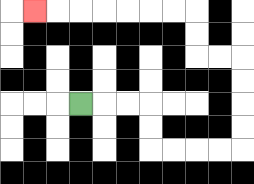{'start': '[3, 4]', 'end': '[1, 0]', 'path_directions': 'R,R,R,D,D,R,R,R,R,U,U,U,U,L,L,U,U,L,L,L,L,L,L,L', 'path_coordinates': '[[3, 4], [4, 4], [5, 4], [6, 4], [6, 5], [6, 6], [7, 6], [8, 6], [9, 6], [10, 6], [10, 5], [10, 4], [10, 3], [10, 2], [9, 2], [8, 2], [8, 1], [8, 0], [7, 0], [6, 0], [5, 0], [4, 0], [3, 0], [2, 0], [1, 0]]'}